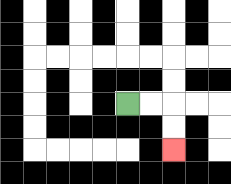{'start': '[5, 4]', 'end': '[7, 6]', 'path_directions': 'R,R,D,D', 'path_coordinates': '[[5, 4], [6, 4], [7, 4], [7, 5], [7, 6]]'}